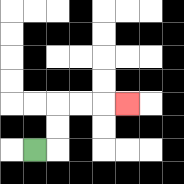{'start': '[1, 6]', 'end': '[5, 4]', 'path_directions': 'R,U,U,R,R,R', 'path_coordinates': '[[1, 6], [2, 6], [2, 5], [2, 4], [3, 4], [4, 4], [5, 4]]'}